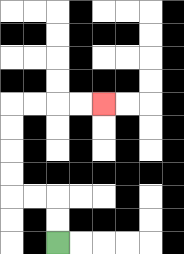{'start': '[2, 10]', 'end': '[4, 4]', 'path_directions': 'U,U,L,L,U,U,U,U,R,R,R,R', 'path_coordinates': '[[2, 10], [2, 9], [2, 8], [1, 8], [0, 8], [0, 7], [0, 6], [0, 5], [0, 4], [1, 4], [2, 4], [3, 4], [4, 4]]'}